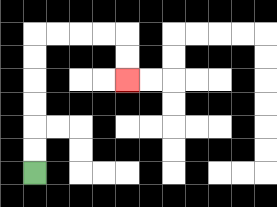{'start': '[1, 7]', 'end': '[5, 3]', 'path_directions': 'U,U,U,U,U,U,R,R,R,R,D,D', 'path_coordinates': '[[1, 7], [1, 6], [1, 5], [1, 4], [1, 3], [1, 2], [1, 1], [2, 1], [3, 1], [4, 1], [5, 1], [5, 2], [5, 3]]'}